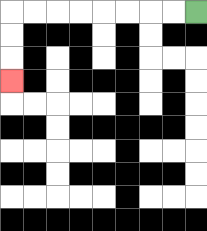{'start': '[8, 0]', 'end': '[0, 3]', 'path_directions': 'L,L,L,L,L,L,L,L,D,D,D', 'path_coordinates': '[[8, 0], [7, 0], [6, 0], [5, 0], [4, 0], [3, 0], [2, 0], [1, 0], [0, 0], [0, 1], [0, 2], [0, 3]]'}